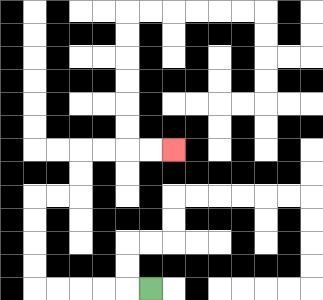{'start': '[6, 12]', 'end': '[7, 6]', 'path_directions': 'L,L,L,L,L,U,U,U,U,R,R,U,U,R,R,R,R', 'path_coordinates': '[[6, 12], [5, 12], [4, 12], [3, 12], [2, 12], [1, 12], [1, 11], [1, 10], [1, 9], [1, 8], [2, 8], [3, 8], [3, 7], [3, 6], [4, 6], [5, 6], [6, 6], [7, 6]]'}